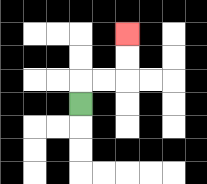{'start': '[3, 4]', 'end': '[5, 1]', 'path_directions': 'U,R,R,U,U', 'path_coordinates': '[[3, 4], [3, 3], [4, 3], [5, 3], [5, 2], [5, 1]]'}